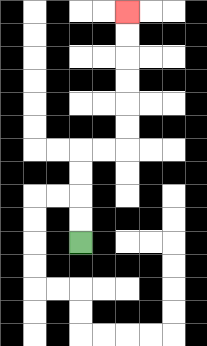{'start': '[3, 10]', 'end': '[5, 0]', 'path_directions': 'U,U,U,U,R,R,U,U,U,U,U,U', 'path_coordinates': '[[3, 10], [3, 9], [3, 8], [3, 7], [3, 6], [4, 6], [5, 6], [5, 5], [5, 4], [5, 3], [5, 2], [5, 1], [5, 0]]'}